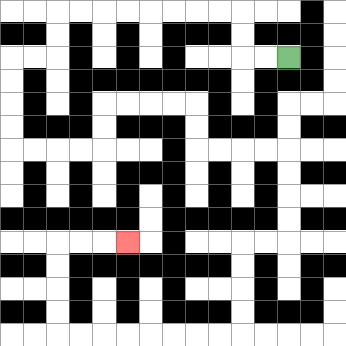{'start': '[12, 2]', 'end': '[5, 10]', 'path_directions': 'L,L,U,U,L,L,L,L,L,L,L,L,D,D,L,L,D,D,D,D,R,R,R,R,U,U,R,R,R,R,D,D,R,R,R,R,D,D,D,D,L,L,D,D,D,D,L,L,L,L,L,L,L,L,U,U,U,U,R,R,R', 'path_coordinates': '[[12, 2], [11, 2], [10, 2], [10, 1], [10, 0], [9, 0], [8, 0], [7, 0], [6, 0], [5, 0], [4, 0], [3, 0], [2, 0], [2, 1], [2, 2], [1, 2], [0, 2], [0, 3], [0, 4], [0, 5], [0, 6], [1, 6], [2, 6], [3, 6], [4, 6], [4, 5], [4, 4], [5, 4], [6, 4], [7, 4], [8, 4], [8, 5], [8, 6], [9, 6], [10, 6], [11, 6], [12, 6], [12, 7], [12, 8], [12, 9], [12, 10], [11, 10], [10, 10], [10, 11], [10, 12], [10, 13], [10, 14], [9, 14], [8, 14], [7, 14], [6, 14], [5, 14], [4, 14], [3, 14], [2, 14], [2, 13], [2, 12], [2, 11], [2, 10], [3, 10], [4, 10], [5, 10]]'}